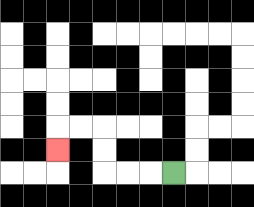{'start': '[7, 7]', 'end': '[2, 6]', 'path_directions': 'L,L,L,U,U,L,L,D', 'path_coordinates': '[[7, 7], [6, 7], [5, 7], [4, 7], [4, 6], [4, 5], [3, 5], [2, 5], [2, 6]]'}